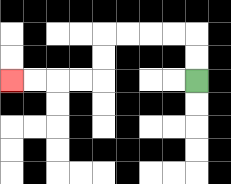{'start': '[8, 3]', 'end': '[0, 3]', 'path_directions': 'U,U,L,L,L,L,D,D,L,L,L,L', 'path_coordinates': '[[8, 3], [8, 2], [8, 1], [7, 1], [6, 1], [5, 1], [4, 1], [4, 2], [4, 3], [3, 3], [2, 3], [1, 3], [0, 3]]'}